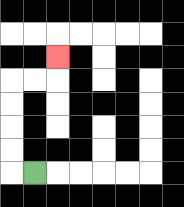{'start': '[1, 7]', 'end': '[2, 2]', 'path_directions': 'L,U,U,U,U,R,R,U', 'path_coordinates': '[[1, 7], [0, 7], [0, 6], [0, 5], [0, 4], [0, 3], [1, 3], [2, 3], [2, 2]]'}